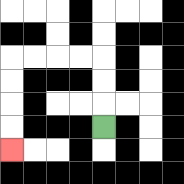{'start': '[4, 5]', 'end': '[0, 6]', 'path_directions': 'U,U,U,L,L,L,L,D,D,D,D', 'path_coordinates': '[[4, 5], [4, 4], [4, 3], [4, 2], [3, 2], [2, 2], [1, 2], [0, 2], [0, 3], [0, 4], [0, 5], [0, 6]]'}